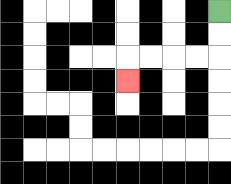{'start': '[9, 0]', 'end': '[5, 3]', 'path_directions': 'D,D,L,L,L,L,D', 'path_coordinates': '[[9, 0], [9, 1], [9, 2], [8, 2], [7, 2], [6, 2], [5, 2], [5, 3]]'}